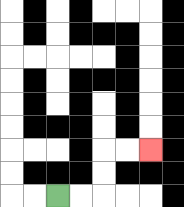{'start': '[2, 8]', 'end': '[6, 6]', 'path_directions': 'R,R,U,U,R,R', 'path_coordinates': '[[2, 8], [3, 8], [4, 8], [4, 7], [4, 6], [5, 6], [6, 6]]'}